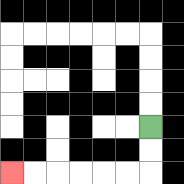{'start': '[6, 5]', 'end': '[0, 7]', 'path_directions': 'D,D,L,L,L,L,L,L', 'path_coordinates': '[[6, 5], [6, 6], [6, 7], [5, 7], [4, 7], [3, 7], [2, 7], [1, 7], [0, 7]]'}